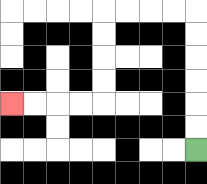{'start': '[8, 6]', 'end': '[0, 4]', 'path_directions': 'U,U,U,U,U,U,L,L,L,L,D,D,D,D,L,L,L,L', 'path_coordinates': '[[8, 6], [8, 5], [8, 4], [8, 3], [8, 2], [8, 1], [8, 0], [7, 0], [6, 0], [5, 0], [4, 0], [4, 1], [4, 2], [4, 3], [4, 4], [3, 4], [2, 4], [1, 4], [0, 4]]'}